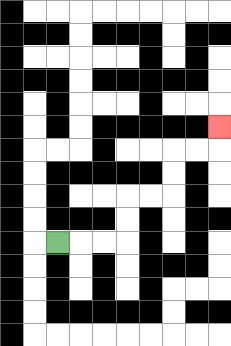{'start': '[2, 10]', 'end': '[9, 5]', 'path_directions': 'R,R,R,U,U,R,R,U,U,R,R,U', 'path_coordinates': '[[2, 10], [3, 10], [4, 10], [5, 10], [5, 9], [5, 8], [6, 8], [7, 8], [7, 7], [7, 6], [8, 6], [9, 6], [9, 5]]'}